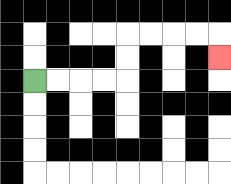{'start': '[1, 3]', 'end': '[9, 2]', 'path_directions': 'R,R,R,R,U,U,R,R,R,R,D', 'path_coordinates': '[[1, 3], [2, 3], [3, 3], [4, 3], [5, 3], [5, 2], [5, 1], [6, 1], [7, 1], [8, 1], [9, 1], [9, 2]]'}